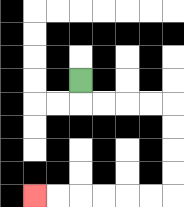{'start': '[3, 3]', 'end': '[1, 8]', 'path_directions': 'D,R,R,R,R,D,D,D,D,L,L,L,L,L,L', 'path_coordinates': '[[3, 3], [3, 4], [4, 4], [5, 4], [6, 4], [7, 4], [7, 5], [7, 6], [7, 7], [7, 8], [6, 8], [5, 8], [4, 8], [3, 8], [2, 8], [1, 8]]'}